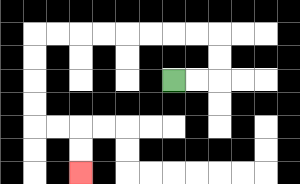{'start': '[7, 3]', 'end': '[3, 7]', 'path_directions': 'R,R,U,U,L,L,L,L,L,L,L,L,D,D,D,D,R,R,D,D', 'path_coordinates': '[[7, 3], [8, 3], [9, 3], [9, 2], [9, 1], [8, 1], [7, 1], [6, 1], [5, 1], [4, 1], [3, 1], [2, 1], [1, 1], [1, 2], [1, 3], [1, 4], [1, 5], [2, 5], [3, 5], [3, 6], [3, 7]]'}